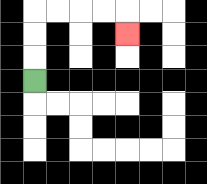{'start': '[1, 3]', 'end': '[5, 1]', 'path_directions': 'U,U,U,R,R,R,R,D', 'path_coordinates': '[[1, 3], [1, 2], [1, 1], [1, 0], [2, 0], [3, 0], [4, 0], [5, 0], [5, 1]]'}